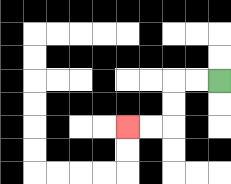{'start': '[9, 3]', 'end': '[5, 5]', 'path_directions': 'L,L,D,D,L,L', 'path_coordinates': '[[9, 3], [8, 3], [7, 3], [7, 4], [7, 5], [6, 5], [5, 5]]'}